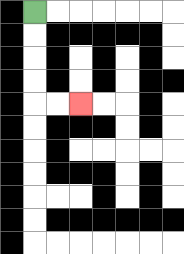{'start': '[1, 0]', 'end': '[3, 4]', 'path_directions': 'D,D,D,D,R,R', 'path_coordinates': '[[1, 0], [1, 1], [1, 2], [1, 3], [1, 4], [2, 4], [3, 4]]'}